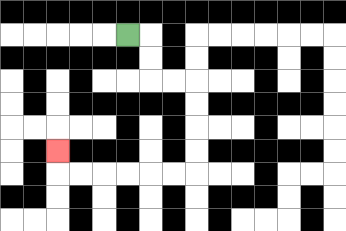{'start': '[5, 1]', 'end': '[2, 6]', 'path_directions': 'R,D,D,R,R,D,D,D,D,L,L,L,L,L,L,U', 'path_coordinates': '[[5, 1], [6, 1], [6, 2], [6, 3], [7, 3], [8, 3], [8, 4], [8, 5], [8, 6], [8, 7], [7, 7], [6, 7], [5, 7], [4, 7], [3, 7], [2, 7], [2, 6]]'}